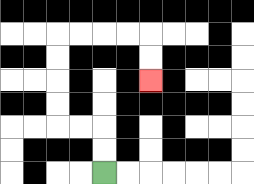{'start': '[4, 7]', 'end': '[6, 3]', 'path_directions': 'U,U,L,L,U,U,U,U,R,R,R,R,D,D', 'path_coordinates': '[[4, 7], [4, 6], [4, 5], [3, 5], [2, 5], [2, 4], [2, 3], [2, 2], [2, 1], [3, 1], [4, 1], [5, 1], [6, 1], [6, 2], [6, 3]]'}